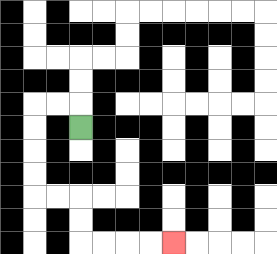{'start': '[3, 5]', 'end': '[7, 10]', 'path_directions': 'U,L,L,D,D,D,D,R,R,D,D,R,R,R,R', 'path_coordinates': '[[3, 5], [3, 4], [2, 4], [1, 4], [1, 5], [1, 6], [1, 7], [1, 8], [2, 8], [3, 8], [3, 9], [3, 10], [4, 10], [5, 10], [6, 10], [7, 10]]'}